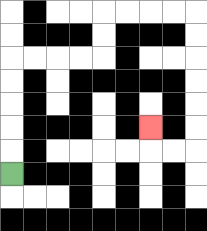{'start': '[0, 7]', 'end': '[6, 5]', 'path_directions': 'U,U,U,U,U,R,R,R,R,U,U,R,R,R,R,D,D,D,D,D,D,L,L,U', 'path_coordinates': '[[0, 7], [0, 6], [0, 5], [0, 4], [0, 3], [0, 2], [1, 2], [2, 2], [3, 2], [4, 2], [4, 1], [4, 0], [5, 0], [6, 0], [7, 0], [8, 0], [8, 1], [8, 2], [8, 3], [8, 4], [8, 5], [8, 6], [7, 6], [6, 6], [6, 5]]'}